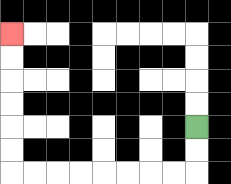{'start': '[8, 5]', 'end': '[0, 1]', 'path_directions': 'D,D,L,L,L,L,L,L,L,L,U,U,U,U,U,U', 'path_coordinates': '[[8, 5], [8, 6], [8, 7], [7, 7], [6, 7], [5, 7], [4, 7], [3, 7], [2, 7], [1, 7], [0, 7], [0, 6], [0, 5], [0, 4], [0, 3], [0, 2], [0, 1]]'}